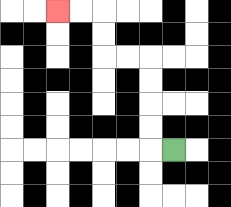{'start': '[7, 6]', 'end': '[2, 0]', 'path_directions': 'L,U,U,U,U,L,L,U,U,L,L', 'path_coordinates': '[[7, 6], [6, 6], [6, 5], [6, 4], [6, 3], [6, 2], [5, 2], [4, 2], [4, 1], [4, 0], [3, 0], [2, 0]]'}